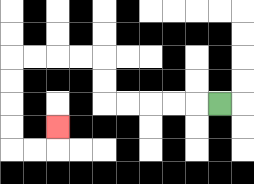{'start': '[9, 4]', 'end': '[2, 5]', 'path_directions': 'L,L,L,L,L,U,U,L,L,L,L,D,D,D,D,R,R,U', 'path_coordinates': '[[9, 4], [8, 4], [7, 4], [6, 4], [5, 4], [4, 4], [4, 3], [4, 2], [3, 2], [2, 2], [1, 2], [0, 2], [0, 3], [0, 4], [0, 5], [0, 6], [1, 6], [2, 6], [2, 5]]'}